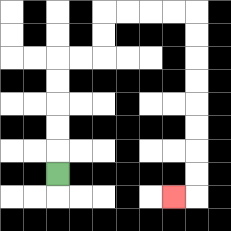{'start': '[2, 7]', 'end': '[7, 8]', 'path_directions': 'U,U,U,U,U,R,R,U,U,R,R,R,R,D,D,D,D,D,D,D,D,L', 'path_coordinates': '[[2, 7], [2, 6], [2, 5], [2, 4], [2, 3], [2, 2], [3, 2], [4, 2], [4, 1], [4, 0], [5, 0], [6, 0], [7, 0], [8, 0], [8, 1], [8, 2], [8, 3], [8, 4], [8, 5], [8, 6], [8, 7], [8, 8], [7, 8]]'}